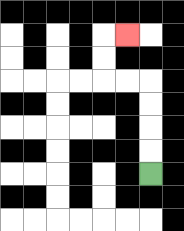{'start': '[6, 7]', 'end': '[5, 1]', 'path_directions': 'U,U,U,U,L,L,U,U,R', 'path_coordinates': '[[6, 7], [6, 6], [6, 5], [6, 4], [6, 3], [5, 3], [4, 3], [4, 2], [4, 1], [5, 1]]'}